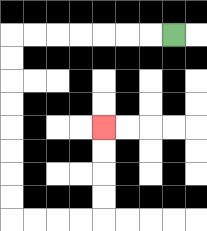{'start': '[7, 1]', 'end': '[4, 5]', 'path_directions': 'L,L,L,L,L,L,L,D,D,D,D,D,D,D,D,R,R,R,R,U,U,U,U', 'path_coordinates': '[[7, 1], [6, 1], [5, 1], [4, 1], [3, 1], [2, 1], [1, 1], [0, 1], [0, 2], [0, 3], [0, 4], [0, 5], [0, 6], [0, 7], [0, 8], [0, 9], [1, 9], [2, 9], [3, 9], [4, 9], [4, 8], [4, 7], [4, 6], [4, 5]]'}